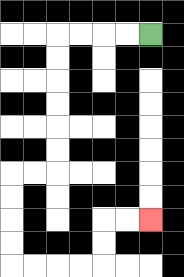{'start': '[6, 1]', 'end': '[6, 9]', 'path_directions': 'L,L,L,L,D,D,D,D,D,D,L,L,D,D,D,D,R,R,R,R,U,U,R,R', 'path_coordinates': '[[6, 1], [5, 1], [4, 1], [3, 1], [2, 1], [2, 2], [2, 3], [2, 4], [2, 5], [2, 6], [2, 7], [1, 7], [0, 7], [0, 8], [0, 9], [0, 10], [0, 11], [1, 11], [2, 11], [3, 11], [4, 11], [4, 10], [4, 9], [5, 9], [6, 9]]'}